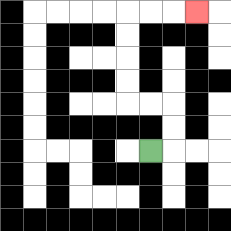{'start': '[6, 6]', 'end': '[8, 0]', 'path_directions': 'R,U,U,L,L,U,U,U,U,R,R,R', 'path_coordinates': '[[6, 6], [7, 6], [7, 5], [7, 4], [6, 4], [5, 4], [5, 3], [5, 2], [5, 1], [5, 0], [6, 0], [7, 0], [8, 0]]'}